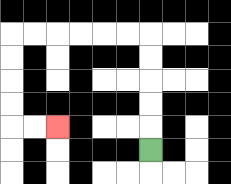{'start': '[6, 6]', 'end': '[2, 5]', 'path_directions': 'U,U,U,U,U,L,L,L,L,L,L,D,D,D,D,R,R', 'path_coordinates': '[[6, 6], [6, 5], [6, 4], [6, 3], [6, 2], [6, 1], [5, 1], [4, 1], [3, 1], [2, 1], [1, 1], [0, 1], [0, 2], [0, 3], [0, 4], [0, 5], [1, 5], [2, 5]]'}